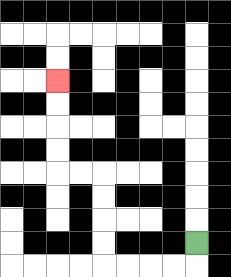{'start': '[8, 10]', 'end': '[2, 3]', 'path_directions': 'D,L,L,L,L,U,U,U,U,L,L,U,U,U,U', 'path_coordinates': '[[8, 10], [8, 11], [7, 11], [6, 11], [5, 11], [4, 11], [4, 10], [4, 9], [4, 8], [4, 7], [3, 7], [2, 7], [2, 6], [2, 5], [2, 4], [2, 3]]'}